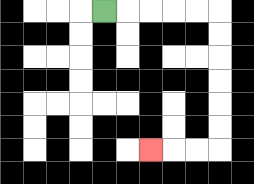{'start': '[4, 0]', 'end': '[6, 6]', 'path_directions': 'R,R,R,R,R,D,D,D,D,D,D,L,L,L', 'path_coordinates': '[[4, 0], [5, 0], [6, 0], [7, 0], [8, 0], [9, 0], [9, 1], [9, 2], [9, 3], [9, 4], [9, 5], [9, 6], [8, 6], [7, 6], [6, 6]]'}